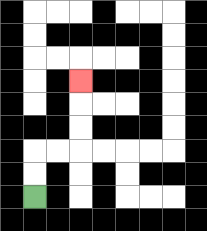{'start': '[1, 8]', 'end': '[3, 3]', 'path_directions': 'U,U,R,R,U,U,U', 'path_coordinates': '[[1, 8], [1, 7], [1, 6], [2, 6], [3, 6], [3, 5], [3, 4], [3, 3]]'}